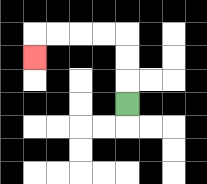{'start': '[5, 4]', 'end': '[1, 2]', 'path_directions': 'U,U,U,L,L,L,L,D', 'path_coordinates': '[[5, 4], [5, 3], [5, 2], [5, 1], [4, 1], [3, 1], [2, 1], [1, 1], [1, 2]]'}